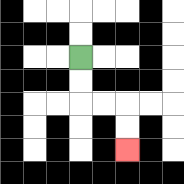{'start': '[3, 2]', 'end': '[5, 6]', 'path_directions': 'D,D,R,R,D,D', 'path_coordinates': '[[3, 2], [3, 3], [3, 4], [4, 4], [5, 4], [5, 5], [5, 6]]'}